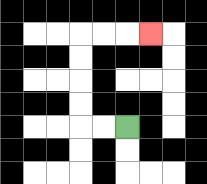{'start': '[5, 5]', 'end': '[6, 1]', 'path_directions': 'L,L,U,U,U,U,R,R,R', 'path_coordinates': '[[5, 5], [4, 5], [3, 5], [3, 4], [3, 3], [3, 2], [3, 1], [4, 1], [5, 1], [6, 1]]'}